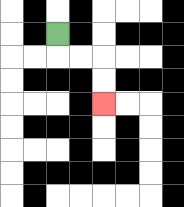{'start': '[2, 1]', 'end': '[4, 4]', 'path_directions': 'D,R,R,D,D', 'path_coordinates': '[[2, 1], [2, 2], [3, 2], [4, 2], [4, 3], [4, 4]]'}